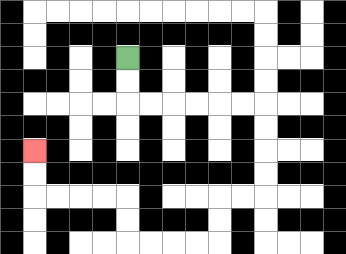{'start': '[5, 2]', 'end': '[1, 6]', 'path_directions': 'D,D,R,R,R,R,R,R,D,D,D,D,L,L,D,D,L,L,L,L,U,U,L,L,L,L,U,U', 'path_coordinates': '[[5, 2], [5, 3], [5, 4], [6, 4], [7, 4], [8, 4], [9, 4], [10, 4], [11, 4], [11, 5], [11, 6], [11, 7], [11, 8], [10, 8], [9, 8], [9, 9], [9, 10], [8, 10], [7, 10], [6, 10], [5, 10], [5, 9], [5, 8], [4, 8], [3, 8], [2, 8], [1, 8], [1, 7], [1, 6]]'}